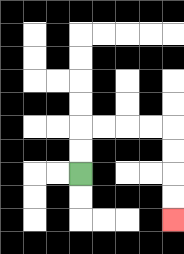{'start': '[3, 7]', 'end': '[7, 9]', 'path_directions': 'U,U,R,R,R,R,D,D,D,D', 'path_coordinates': '[[3, 7], [3, 6], [3, 5], [4, 5], [5, 5], [6, 5], [7, 5], [7, 6], [7, 7], [7, 8], [7, 9]]'}